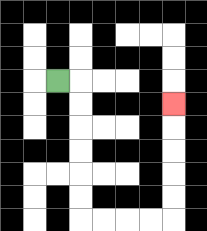{'start': '[2, 3]', 'end': '[7, 4]', 'path_directions': 'R,D,D,D,D,D,D,R,R,R,R,U,U,U,U,U', 'path_coordinates': '[[2, 3], [3, 3], [3, 4], [3, 5], [3, 6], [3, 7], [3, 8], [3, 9], [4, 9], [5, 9], [6, 9], [7, 9], [7, 8], [7, 7], [7, 6], [7, 5], [7, 4]]'}